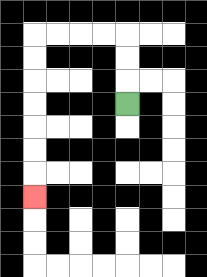{'start': '[5, 4]', 'end': '[1, 8]', 'path_directions': 'U,U,U,L,L,L,L,D,D,D,D,D,D,D', 'path_coordinates': '[[5, 4], [5, 3], [5, 2], [5, 1], [4, 1], [3, 1], [2, 1], [1, 1], [1, 2], [1, 3], [1, 4], [1, 5], [1, 6], [1, 7], [1, 8]]'}